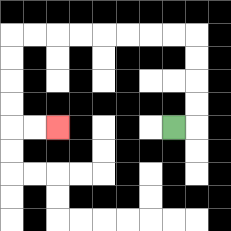{'start': '[7, 5]', 'end': '[2, 5]', 'path_directions': 'R,U,U,U,U,L,L,L,L,L,L,L,L,D,D,D,D,R,R', 'path_coordinates': '[[7, 5], [8, 5], [8, 4], [8, 3], [8, 2], [8, 1], [7, 1], [6, 1], [5, 1], [4, 1], [3, 1], [2, 1], [1, 1], [0, 1], [0, 2], [0, 3], [0, 4], [0, 5], [1, 5], [2, 5]]'}